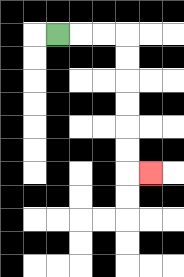{'start': '[2, 1]', 'end': '[6, 7]', 'path_directions': 'R,R,R,D,D,D,D,D,D,R', 'path_coordinates': '[[2, 1], [3, 1], [4, 1], [5, 1], [5, 2], [5, 3], [5, 4], [5, 5], [5, 6], [5, 7], [6, 7]]'}